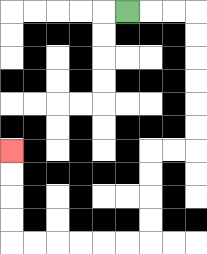{'start': '[5, 0]', 'end': '[0, 6]', 'path_directions': 'R,R,R,D,D,D,D,D,D,L,L,D,D,D,D,L,L,L,L,L,L,U,U,U,U', 'path_coordinates': '[[5, 0], [6, 0], [7, 0], [8, 0], [8, 1], [8, 2], [8, 3], [8, 4], [8, 5], [8, 6], [7, 6], [6, 6], [6, 7], [6, 8], [6, 9], [6, 10], [5, 10], [4, 10], [3, 10], [2, 10], [1, 10], [0, 10], [0, 9], [0, 8], [0, 7], [0, 6]]'}